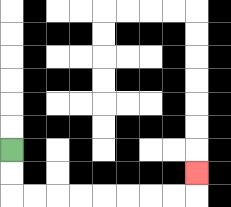{'start': '[0, 6]', 'end': '[8, 7]', 'path_directions': 'D,D,R,R,R,R,R,R,R,R,U', 'path_coordinates': '[[0, 6], [0, 7], [0, 8], [1, 8], [2, 8], [3, 8], [4, 8], [5, 8], [6, 8], [7, 8], [8, 8], [8, 7]]'}